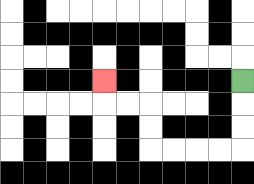{'start': '[10, 3]', 'end': '[4, 3]', 'path_directions': 'D,D,D,L,L,L,L,U,U,L,L,U', 'path_coordinates': '[[10, 3], [10, 4], [10, 5], [10, 6], [9, 6], [8, 6], [7, 6], [6, 6], [6, 5], [6, 4], [5, 4], [4, 4], [4, 3]]'}